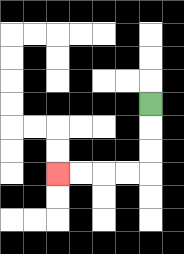{'start': '[6, 4]', 'end': '[2, 7]', 'path_directions': 'D,D,D,L,L,L,L', 'path_coordinates': '[[6, 4], [6, 5], [6, 6], [6, 7], [5, 7], [4, 7], [3, 7], [2, 7]]'}